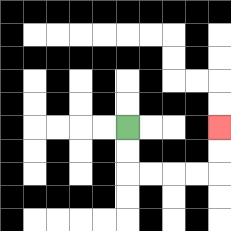{'start': '[5, 5]', 'end': '[9, 5]', 'path_directions': 'D,D,R,R,R,R,U,U', 'path_coordinates': '[[5, 5], [5, 6], [5, 7], [6, 7], [7, 7], [8, 7], [9, 7], [9, 6], [9, 5]]'}